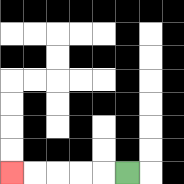{'start': '[5, 7]', 'end': '[0, 7]', 'path_directions': 'L,L,L,L,L', 'path_coordinates': '[[5, 7], [4, 7], [3, 7], [2, 7], [1, 7], [0, 7]]'}